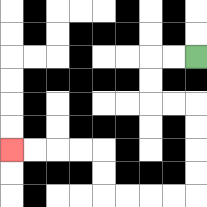{'start': '[8, 2]', 'end': '[0, 6]', 'path_directions': 'L,L,D,D,R,R,D,D,D,D,L,L,L,L,U,U,L,L,L,L', 'path_coordinates': '[[8, 2], [7, 2], [6, 2], [6, 3], [6, 4], [7, 4], [8, 4], [8, 5], [8, 6], [8, 7], [8, 8], [7, 8], [6, 8], [5, 8], [4, 8], [4, 7], [4, 6], [3, 6], [2, 6], [1, 6], [0, 6]]'}